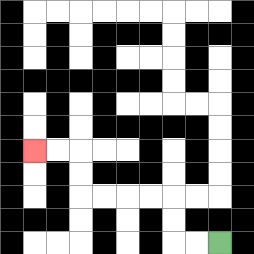{'start': '[9, 10]', 'end': '[1, 6]', 'path_directions': 'L,L,U,U,L,L,L,L,U,U,L,L', 'path_coordinates': '[[9, 10], [8, 10], [7, 10], [7, 9], [7, 8], [6, 8], [5, 8], [4, 8], [3, 8], [3, 7], [3, 6], [2, 6], [1, 6]]'}